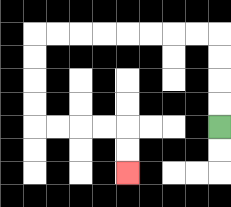{'start': '[9, 5]', 'end': '[5, 7]', 'path_directions': 'U,U,U,U,L,L,L,L,L,L,L,L,D,D,D,D,R,R,R,R,D,D', 'path_coordinates': '[[9, 5], [9, 4], [9, 3], [9, 2], [9, 1], [8, 1], [7, 1], [6, 1], [5, 1], [4, 1], [3, 1], [2, 1], [1, 1], [1, 2], [1, 3], [1, 4], [1, 5], [2, 5], [3, 5], [4, 5], [5, 5], [5, 6], [5, 7]]'}